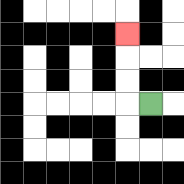{'start': '[6, 4]', 'end': '[5, 1]', 'path_directions': 'L,U,U,U', 'path_coordinates': '[[6, 4], [5, 4], [5, 3], [5, 2], [5, 1]]'}